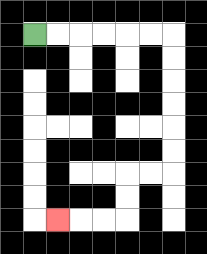{'start': '[1, 1]', 'end': '[2, 9]', 'path_directions': 'R,R,R,R,R,R,D,D,D,D,D,D,L,L,D,D,L,L,L', 'path_coordinates': '[[1, 1], [2, 1], [3, 1], [4, 1], [5, 1], [6, 1], [7, 1], [7, 2], [7, 3], [7, 4], [7, 5], [7, 6], [7, 7], [6, 7], [5, 7], [5, 8], [5, 9], [4, 9], [3, 9], [2, 9]]'}